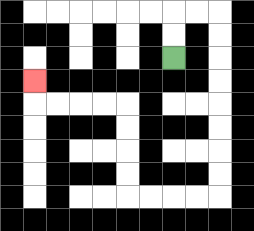{'start': '[7, 2]', 'end': '[1, 3]', 'path_directions': 'U,U,R,R,D,D,D,D,D,D,D,D,L,L,L,L,U,U,U,U,L,L,L,L,U', 'path_coordinates': '[[7, 2], [7, 1], [7, 0], [8, 0], [9, 0], [9, 1], [9, 2], [9, 3], [9, 4], [9, 5], [9, 6], [9, 7], [9, 8], [8, 8], [7, 8], [6, 8], [5, 8], [5, 7], [5, 6], [5, 5], [5, 4], [4, 4], [3, 4], [2, 4], [1, 4], [1, 3]]'}